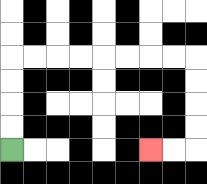{'start': '[0, 6]', 'end': '[6, 6]', 'path_directions': 'U,U,U,U,R,R,R,R,R,R,R,R,D,D,D,D,L,L', 'path_coordinates': '[[0, 6], [0, 5], [0, 4], [0, 3], [0, 2], [1, 2], [2, 2], [3, 2], [4, 2], [5, 2], [6, 2], [7, 2], [8, 2], [8, 3], [8, 4], [8, 5], [8, 6], [7, 6], [6, 6]]'}